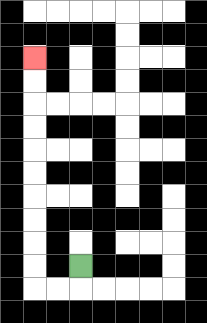{'start': '[3, 11]', 'end': '[1, 2]', 'path_directions': 'D,L,L,U,U,U,U,U,U,U,U,U,U', 'path_coordinates': '[[3, 11], [3, 12], [2, 12], [1, 12], [1, 11], [1, 10], [1, 9], [1, 8], [1, 7], [1, 6], [1, 5], [1, 4], [1, 3], [1, 2]]'}